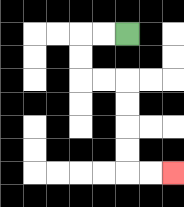{'start': '[5, 1]', 'end': '[7, 7]', 'path_directions': 'L,L,D,D,R,R,D,D,D,D,R,R', 'path_coordinates': '[[5, 1], [4, 1], [3, 1], [3, 2], [3, 3], [4, 3], [5, 3], [5, 4], [5, 5], [5, 6], [5, 7], [6, 7], [7, 7]]'}